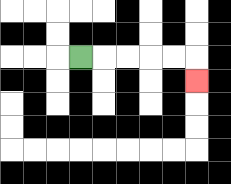{'start': '[3, 2]', 'end': '[8, 3]', 'path_directions': 'R,R,R,R,R,D', 'path_coordinates': '[[3, 2], [4, 2], [5, 2], [6, 2], [7, 2], [8, 2], [8, 3]]'}